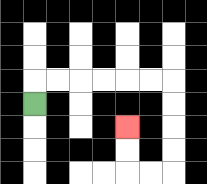{'start': '[1, 4]', 'end': '[5, 5]', 'path_directions': 'U,R,R,R,R,R,R,D,D,D,D,L,L,U,U', 'path_coordinates': '[[1, 4], [1, 3], [2, 3], [3, 3], [4, 3], [5, 3], [6, 3], [7, 3], [7, 4], [7, 5], [7, 6], [7, 7], [6, 7], [5, 7], [5, 6], [5, 5]]'}